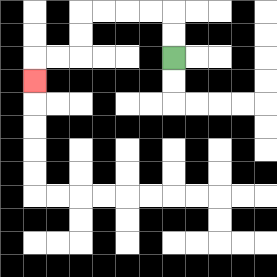{'start': '[7, 2]', 'end': '[1, 3]', 'path_directions': 'U,U,L,L,L,L,D,D,L,L,D', 'path_coordinates': '[[7, 2], [7, 1], [7, 0], [6, 0], [5, 0], [4, 0], [3, 0], [3, 1], [3, 2], [2, 2], [1, 2], [1, 3]]'}